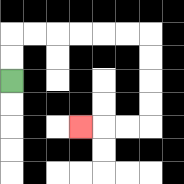{'start': '[0, 3]', 'end': '[3, 5]', 'path_directions': 'U,U,R,R,R,R,R,R,D,D,D,D,L,L,L', 'path_coordinates': '[[0, 3], [0, 2], [0, 1], [1, 1], [2, 1], [3, 1], [4, 1], [5, 1], [6, 1], [6, 2], [6, 3], [6, 4], [6, 5], [5, 5], [4, 5], [3, 5]]'}